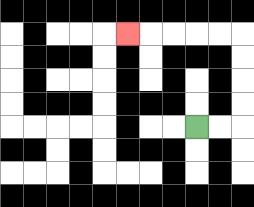{'start': '[8, 5]', 'end': '[5, 1]', 'path_directions': 'R,R,U,U,U,U,L,L,L,L,L', 'path_coordinates': '[[8, 5], [9, 5], [10, 5], [10, 4], [10, 3], [10, 2], [10, 1], [9, 1], [8, 1], [7, 1], [6, 1], [5, 1]]'}